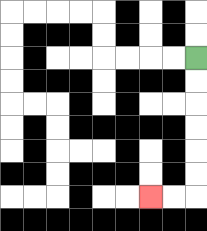{'start': '[8, 2]', 'end': '[6, 8]', 'path_directions': 'D,D,D,D,D,D,L,L', 'path_coordinates': '[[8, 2], [8, 3], [8, 4], [8, 5], [8, 6], [8, 7], [8, 8], [7, 8], [6, 8]]'}